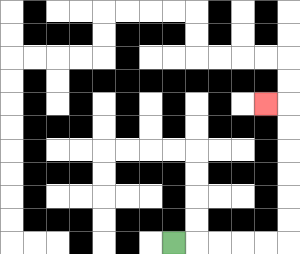{'start': '[7, 10]', 'end': '[11, 4]', 'path_directions': 'R,R,R,R,R,U,U,U,U,U,U,L', 'path_coordinates': '[[7, 10], [8, 10], [9, 10], [10, 10], [11, 10], [12, 10], [12, 9], [12, 8], [12, 7], [12, 6], [12, 5], [12, 4], [11, 4]]'}